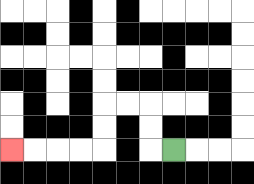{'start': '[7, 6]', 'end': '[0, 6]', 'path_directions': 'L,U,U,L,L,D,D,L,L,L,L', 'path_coordinates': '[[7, 6], [6, 6], [6, 5], [6, 4], [5, 4], [4, 4], [4, 5], [4, 6], [3, 6], [2, 6], [1, 6], [0, 6]]'}